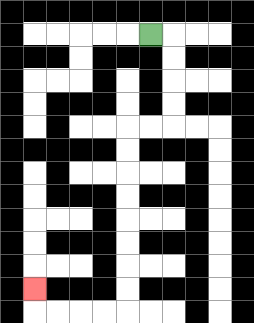{'start': '[6, 1]', 'end': '[1, 12]', 'path_directions': 'R,D,D,D,D,L,L,D,D,D,D,D,D,D,D,L,L,L,L,U', 'path_coordinates': '[[6, 1], [7, 1], [7, 2], [7, 3], [7, 4], [7, 5], [6, 5], [5, 5], [5, 6], [5, 7], [5, 8], [5, 9], [5, 10], [5, 11], [5, 12], [5, 13], [4, 13], [3, 13], [2, 13], [1, 13], [1, 12]]'}